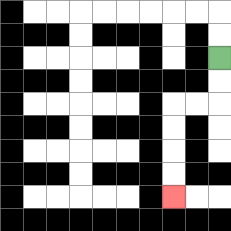{'start': '[9, 2]', 'end': '[7, 8]', 'path_directions': 'D,D,L,L,D,D,D,D', 'path_coordinates': '[[9, 2], [9, 3], [9, 4], [8, 4], [7, 4], [7, 5], [7, 6], [7, 7], [7, 8]]'}